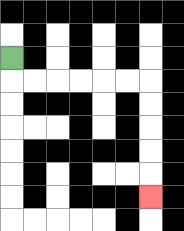{'start': '[0, 2]', 'end': '[6, 8]', 'path_directions': 'D,R,R,R,R,R,R,D,D,D,D,D', 'path_coordinates': '[[0, 2], [0, 3], [1, 3], [2, 3], [3, 3], [4, 3], [5, 3], [6, 3], [6, 4], [6, 5], [6, 6], [6, 7], [6, 8]]'}